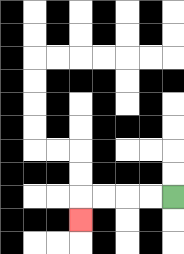{'start': '[7, 8]', 'end': '[3, 9]', 'path_directions': 'L,L,L,L,D', 'path_coordinates': '[[7, 8], [6, 8], [5, 8], [4, 8], [3, 8], [3, 9]]'}